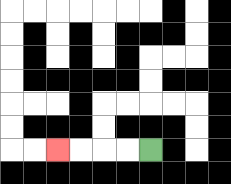{'start': '[6, 6]', 'end': '[2, 6]', 'path_directions': 'L,L,L,L', 'path_coordinates': '[[6, 6], [5, 6], [4, 6], [3, 6], [2, 6]]'}